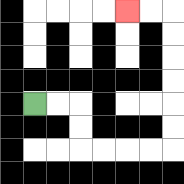{'start': '[1, 4]', 'end': '[5, 0]', 'path_directions': 'R,R,D,D,R,R,R,R,U,U,U,U,U,U,L,L', 'path_coordinates': '[[1, 4], [2, 4], [3, 4], [3, 5], [3, 6], [4, 6], [5, 6], [6, 6], [7, 6], [7, 5], [7, 4], [7, 3], [7, 2], [7, 1], [7, 0], [6, 0], [5, 0]]'}